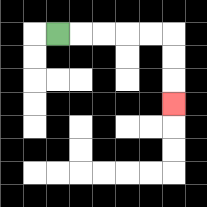{'start': '[2, 1]', 'end': '[7, 4]', 'path_directions': 'R,R,R,R,R,D,D,D', 'path_coordinates': '[[2, 1], [3, 1], [4, 1], [5, 1], [6, 1], [7, 1], [7, 2], [7, 3], [7, 4]]'}